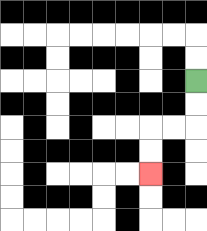{'start': '[8, 3]', 'end': '[6, 7]', 'path_directions': 'D,D,L,L,D,D', 'path_coordinates': '[[8, 3], [8, 4], [8, 5], [7, 5], [6, 5], [6, 6], [6, 7]]'}